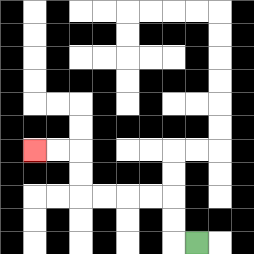{'start': '[8, 10]', 'end': '[1, 6]', 'path_directions': 'L,U,U,L,L,L,L,U,U,L,L', 'path_coordinates': '[[8, 10], [7, 10], [7, 9], [7, 8], [6, 8], [5, 8], [4, 8], [3, 8], [3, 7], [3, 6], [2, 6], [1, 6]]'}